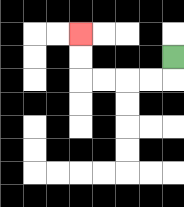{'start': '[7, 2]', 'end': '[3, 1]', 'path_directions': 'D,L,L,L,L,U,U', 'path_coordinates': '[[7, 2], [7, 3], [6, 3], [5, 3], [4, 3], [3, 3], [3, 2], [3, 1]]'}